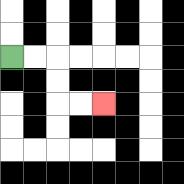{'start': '[0, 2]', 'end': '[4, 4]', 'path_directions': 'R,R,D,D,R,R', 'path_coordinates': '[[0, 2], [1, 2], [2, 2], [2, 3], [2, 4], [3, 4], [4, 4]]'}